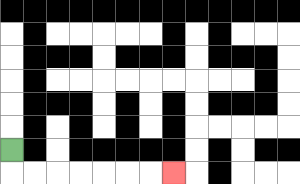{'start': '[0, 6]', 'end': '[7, 7]', 'path_directions': 'D,R,R,R,R,R,R,R', 'path_coordinates': '[[0, 6], [0, 7], [1, 7], [2, 7], [3, 7], [4, 7], [5, 7], [6, 7], [7, 7]]'}